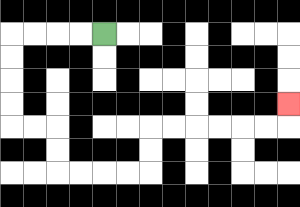{'start': '[4, 1]', 'end': '[12, 4]', 'path_directions': 'L,L,L,L,D,D,D,D,R,R,D,D,R,R,R,R,U,U,R,R,R,R,R,R,U', 'path_coordinates': '[[4, 1], [3, 1], [2, 1], [1, 1], [0, 1], [0, 2], [0, 3], [0, 4], [0, 5], [1, 5], [2, 5], [2, 6], [2, 7], [3, 7], [4, 7], [5, 7], [6, 7], [6, 6], [6, 5], [7, 5], [8, 5], [9, 5], [10, 5], [11, 5], [12, 5], [12, 4]]'}